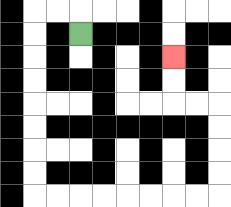{'start': '[3, 1]', 'end': '[7, 2]', 'path_directions': 'U,L,L,D,D,D,D,D,D,D,D,R,R,R,R,R,R,R,R,U,U,U,U,L,L,U,U', 'path_coordinates': '[[3, 1], [3, 0], [2, 0], [1, 0], [1, 1], [1, 2], [1, 3], [1, 4], [1, 5], [1, 6], [1, 7], [1, 8], [2, 8], [3, 8], [4, 8], [5, 8], [6, 8], [7, 8], [8, 8], [9, 8], [9, 7], [9, 6], [9, 5], [9, 4], [8, 4], [7, 4], [7, 3], [7, 2]]'}